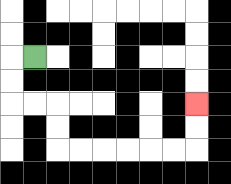{'start': '[1, 2]', 'end': '[8, 4]', 'path_directions': 'L,D,D,R,R,D,D,R,R,R,R,R,R,U,U', 'path_coordinates': '[[1, 2], [0, 2], [0, 3], [0, 4], [1, 4], [2, 4], [2, 5], [2, 6], [3, 6], [4, 6], [5, 6], [6, 6], [7, 6], [8, 6], [8, 5], [8, 4]]'}